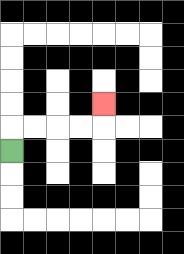{'start': '[0, 6]', 'end': '[4, 4]', 'path_directions': 'U,R,R,R,R,U', 'path_coordinates': '[[0, 6], [0, 5], [1, 5], [2, 5], [3, 5], [4, 5], [4, 4]]'}